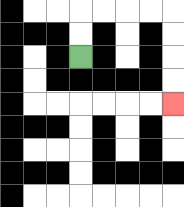{'start': '[3, 2]', 'end': '[7, 4]', 'path_directions': 'U,U,R,R,R,R,D,D,D,D', 'path_coordinates': '[[3, 2], [3, 1], [3, 0], [4, 0], [5, 0], [6, 0], [7, 0], [7, 1], [7, 2], [7, 3], [7, 4]]'}